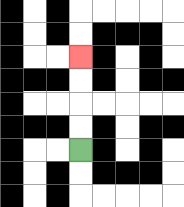{'start': '[3, 6]', 'end': '[3, 2]', 'path_directions': 'U,U,U,U', 'path_coordinates': '[[3, 6], [3, 5], [3, 4], [3, 3], [3, 2]]'}